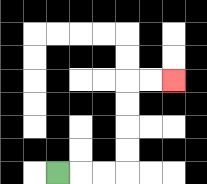{'start': '[2, 7]', 'end': '[7, 3]', 'path_directions': 'R,R,R,U,U,U,U,R,R', 'path_coordinates': '[[2, 7], [3, 7], [4, 7], [5, 7], [5, 6], [5, 5], [5, 4], [5, 3], [6, 3], [7, 3]]'}